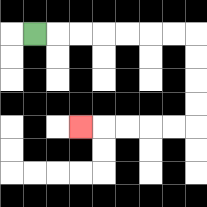{'start': '[1, 1]', 'end': '[3, 5]', 'path_directions': 'R,R,R,R,R,R,R,D,D,D,D,L,L,L,L,L', 'path_coordinates': '[[1, 1], [2, 1], [3, 1], [4, 1], [5, 1], [6, 1], [7, 1], [8, 1], [8, 2], [8, 3], [8, 4], [8, 5], [7, 5], [6, 5], [5, 5], [4, 5], [3, 5]]'}